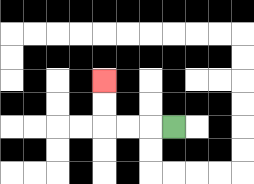{'start': '[7, 5]', 'end': '[4, 3]', 'path_directions': 'L,L,L,U,U', 'path_coordinates': '[[7, 5], [6, 5], [5, 5], [4, 5], [4, 4], [4, 3]]'}